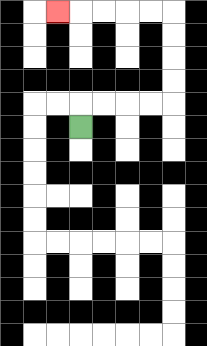{'start': '[3, 5]', 'end': '[2, 0]', 'path_directions': 'U,R,R,R,R,U,U,U,U,L,L,L,L,L', 'path_coordinates': '[[3, 5], [3, 4], [4, 4], [5, 4], [6, 4], [7, 4], [7, 3], [7, 2], [7, 1], [7, 0], [6, 0], [5, 0], [4, 0], [3, 0], [2, 0]]'}